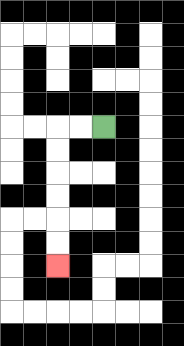{'start': '[4, 5]', 'end': '[2, 11]', 'path_directions': 'L,L,D,D,D,D,D,D', 'path_coordinates': '[[4, 5], [3, 5], [2, 5], [2, 6], [2, 7], [2, 8], [2, 9], [2, 10], [2, 11]]'}